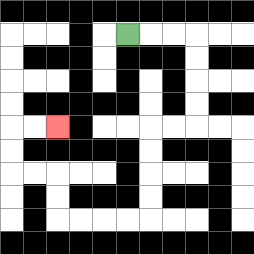{'start': '[5, 1]', 'end': '[2, 5]', 'path_directions': 'R,R,R,D,D,D,D,L,L,D,D,D,D,L,L,L,L,U,U,L,L,U,U,R,R', 'path_coordinates': '[[5, 1], [6, 1], [7, 1], [8, 1], [8, 2], [8, 3], [8, 4], [8, 5], [7, 5], [6, 5], [6, 6], [6, 7], [6, 8], [6, 9], [5, 9], [4, 9], [3, 9], [2, 9], [2, 8], [2, 7], [1, 7], [0, 7], [0, 6], [0, 5], [1, 5], [2, 5]]'}